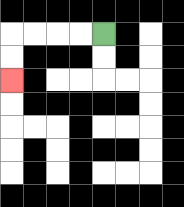{'start': '[4, 1]', 'end': '[0, 3]', 'path_directions': 'L,L,L,L,D,D', 'path_coordinates': '[[4, 1], [3, 1], [2, 1], [1, 1], [0, 1], [0, 2], [0, 3]]'}